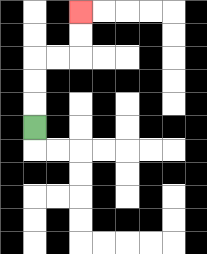{'start': '[1, 5]', 'end': '[3, 0]', 'path_directions': 'U,U,U,R,R,U,U', 'path_coordinates': '[[1, 5], [1, 4], [1, 3], [1, 2], [2, 2], [3, 2], [3, 1], [3, 0]]'}